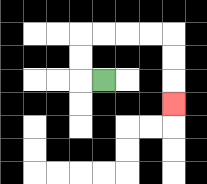{'start': '[4, 3]', 'end': '[7, 4]', 'path_directions': 'L,U,U,R,R,R,R,D,D,D', 'path_coordinates': '[[4, 3], [3, 3], [3, 2], [3, 1], [4, 1], [5, 1], [6, 1], [7, 1], [7, 2], [7, 3], [7, 4]]'}